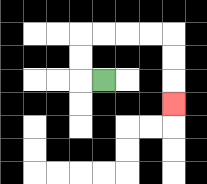{'start': '[4, 3]', 'end': '[7, 4]', 'path_directions': 'L,U,U,R,R,R,R,D,D,D', 'path_coordinates': '[[4, 3], [3, 3], [3, 2], [3, 1], [4, 1], [5, 1], [6, 1], [7, 1], [7, 2], [7, 3], [7, 4]]'}